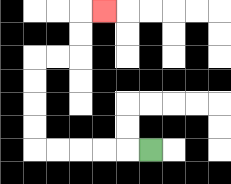{'start': '[6, 6]', 'end': '[4, 0]', 'path_directions': 'L,L,L,L,L,U,U,U,U,R,R,U,U,R', 'path_coordinates': '[[6, 6], [5, 6], [4, 6], [3, 6], [2, 6], [1, 6], [1, 5], [1, 4], [1, 3], [1, 2], [2, 2], [3, 2], [3, 1], [3, 0], [4, 0]]'}